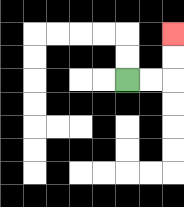{'start': '[5, 3]', 'end': '[7, 1]', 'path_directions': 'R,R,U,U', 'path_coordinates': '[[5, 3], [6, 3], [7, 3], [7, 2], [7, 1]]'}